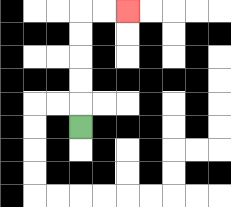{'start': '[3, 5]', 'end': '[5, 0]', 'path_directions': 'U,U,U,U,U,R,R', 'path_coordinates': '[[3, 5], [3, 4], [3, 3], [3, 2], [3, 1], [3, 0], [4, 0], [5, 0]]'}